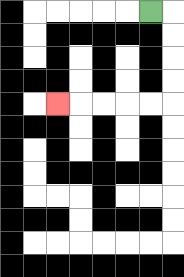{'start': '[6, 0]', 'end': '[2, 4]', 'path_directions': 'R,D,D,D,D,L,L,L,L,L', 'path_coordinates': '[[6, 0], [7, 0], [7, 1], [7, 2], [7, 3], [7, 4], [6, 4], [5, 4], [4, 4], [3, 4], [2, 4]]'}